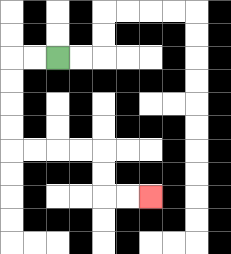{'start': '[2, 2]', 'end': '[6, 8]', 'path_directions': 'L,L,D,D,D,D,R,R,R,R,D,D,R,R', 'path_coordinates': '[[2, 2], [1, 2], [0, 2], [0, 3], [0, 4], [0, 5], [0, 6], [1, 6], [2, 6], [3, 6], [4, 6], [4, 7], [4, 8], [5, 8], [6, 8]]'}